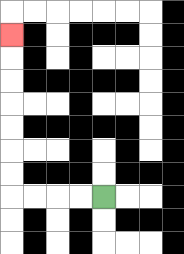{'start': '[4, 8]', 'end': '[0, 1]', 'path_directions': 'L,L,L,L,U,U,U,U,U,U,U', 'path_coordinates': '[[4, 8], [3, 8], [2, 8], [1, 8], [0, 8], [0, 7], [0, 6], [0, 5], [0, 4], [0, 3], [0, 2], [0, 1]]'}